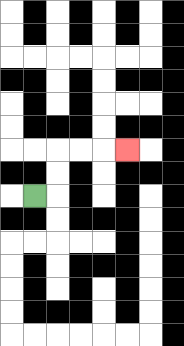{'start': '[1, 8]', 'end': '[5, 6]', 'path_directions': 'R,U,U,R,R,R', 'path_coordinates': '[[1, 8], [2, 8], [2, 7], [2, 6], [3, 6], [4, 6], [5, 6]]'}